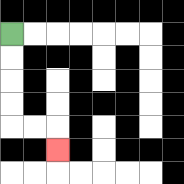{'start': '[0, 1]', 'end': '[2, 6]', 'path_directions': 'D,D,D,D,R,R,D', 'path_coordinates': '[[0, 1], [0, 2], [0, 3], [0, 4], [0, 5], [1, 5], [2, 5], [2, 6]]'}